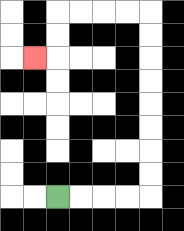{'start': '[2, 8]', 'end': '[1, 2]', 'path_directions': 'R,R,R,R,U,U,U,U,U,U,U,U,L,L,L,L,D,D,L', 'path_coordinates': '[[2, 8], [3, 8], [4, 8], [5, 8], [6, 8], [6, 7], [6, 6], [6, 5], [6, 4], [6, 3], [6, 2], [6, 1], [6, 0], [5, 0], [4, 0], [3, 0], [2, 0], [2, 1], [2, 2], [1, 2]]'}